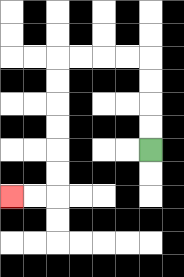{'start': '[6, 6]', 'end': '[0, 8]', 'path_directions': 'U,U,U,U,L,L,L,L,D,D,D,D,D,D,L,L', 'path_coordinates': '[[6, 6], [6, 5], [6, 4], [6, 3], [6, 2], [5, 2], [4, 2], [3, 2], [2, 2], [2, 3], [2, 4], [2, 5], [2, 6], [2, 7], [2, 8], [1, 8], [0, 8]]'}